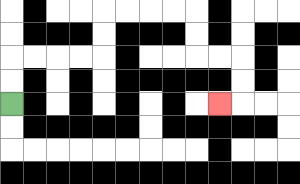{'start': '[0, 4]', 'end': '[9, 4]', 'path_directions': 'U,U,R,R,R,R,U,U,R,R,R,R,D,D,R,R,D,D,L', 'path_coordinates': '[[0, 4], [0, 3], [0, 2], [1, 2], [2, 2], [3, 2], [4, 2], [4, 1], [4, 0], [5, 0], [6, 0], [7, 0], [8, 0], [8, 1], [8, 2], [9, 2], [10, 2], [10, 3], [10, 4], [9, 4]]'}